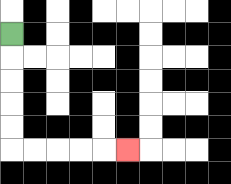{'start': '[0, 1]', 'end': '[5, 6]', 'path_directions': 'D,D,D,D,D,R,R,R,R,R', 'path_coordinates': '[[0, 1], [0, 2], [0, 3], [0, 4], [0, 5], [0, 6], [1, 6], [2, 6], [3, 6], [4, 6], [5, 6]]'}